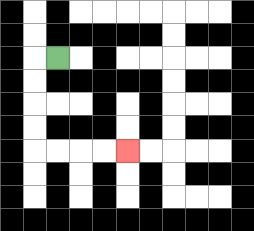{'start': '[2, 2]', 'end': '[5, 6]', 'path_directions': 'L,D,D,D,D,R,R,R,R', 'path_coordinates': '[[2, 2], [1, 2], [1, 3], [1, 4], [1, 5], [1, 6], [2, 6], [3, 6], [4, 6], [5, 6]]'}